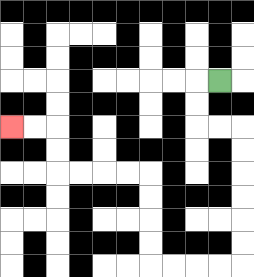{'start': '[9, 3]', 'end': '[0, 5]', 'path_directions': 'L,D,D,R,R,D,D,D,D,D,D,L,L,L,L,U,U,U,U,L,L,L,L,U,U,L,L', 'path_coordinates': '[[9, 3], [8, 3], [8, 4], [8, 5], [9, 5], [10, 5], [10, 6], [10, 7], [10, 8], [10, 9], [10, 10], [10, 11], [9, 11], [8, 11], [7, 11], [6, 11], [6, 10], [6, 9], [6, 8], [6, 7], [5, 7], [4, 7], [3, 7], [2, 7], [2, 6], [2, 5], [1, 5], [0, 5]]'}